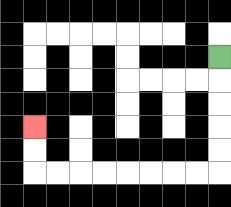{'start': '[9, 2]', 'end': '[1, 5]', 'path_directions': 'D,D,D,D,D,L,L,L,L,L,L,L,L,U,U', 'path_coordinates': '[[9, 2], [9, 3], [9, 4], [9, 5], [9, 6], [9, 7], [8, 7], [7, 7], [6, 7], [5, 7], [4, 7], [3, 7], [2, 7], [1, 7], [1, 6], [1, 5]]'}